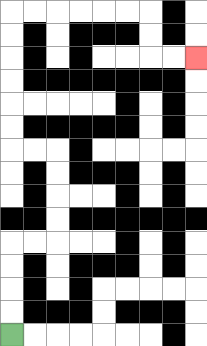{'start': '[0, 14]', 'end': '[8, 2]', 'path_directions': 'U,U,U,U,R,R,U,U,U,U,L,L,U,U,U,U,U,U,R,R,R,R,R,R,D,D,R,R', 'path_coordinates': '[[0, 14], [0, 13], [0, 12], [0, 11], [0, 10], [1, 10], [2, 10], [2, 9], [2, 8], [2, 7], [2, 6], [1, 6], [0, 6], [0, 5], [0, 4], [0, 3], [0, 2], [0, 1], [0, 0], [1, 0], [2, 0], [3, 0], [4, 0], [5, 0], [6, 0], [6, 1], [6, 2], [7, 2], [8, 2]]'}